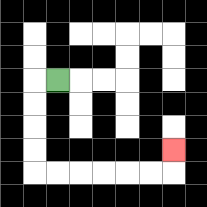{'start': '[2, 3]', 'end': '[7, 6]', 'path_directions': 'L,D,D,D,D,R,R,R,R,R,R,U', 'path_coordinates': '[[2, 3], [1, 3], [1, 4], [1, 5], [1, 6], [1, 7], [2, 7], [3, 7], [4, 7], [5, 7], [6, 7], [7, 7], [7, 6]]'}